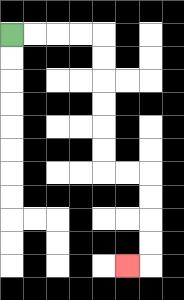{'start': '[0, 1]', 'end': '[5, 11]', 'path_directions': 'R,R,R,R,D,D,D,D,D,D,R,R,D,D,D,D,L', 'path_coordinates': '[[0, 1], [1, 1], [2, 1], [3, 1], [4, 1], [4, 2], [4, 3], [4, 4], [4, 5], [4, 6], [4, 7], [5, 7], [6, 7], [6, 8], [6, 9], [6, 10], [6, 11], [5, 11]]'}